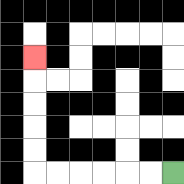{'start': '[7, 7]', 'end': '[1, 2]', 'path_directions': 'L,L,L,L,L,L,U,U,U,U,U', 'path_coordinates': '[[7, 7], [6, 7], [5, 7], [4, 7], [3, 7], [2, 7], [1, 7], [1, 6], [1, 5], [1, 4], [1, 3], [1, 2]]'}